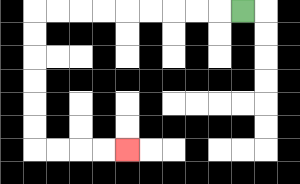{'start': '[10, 0]', 'end': '[5, 6]', 'path_directions': 'L,L,L,L,L,L,L,L,L,D,D,D,D,D,D,R,R,R,R', 'path_coordinates': '[[10, 0], [9, 0], [8, 0], [7, 0], [6, 0], [5, 0], [4, 0], [3, 0], [2, 0], [1, 0], [1, 1], [1, 2], [1, 3], [1, 4], [1, 5], [1, 6], [2, 6], [3, 6], [4, 6], [5, 6]]'}